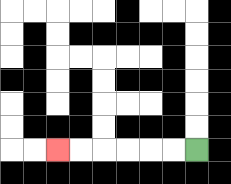{'start': '[8, 6]', 'end': '[2, 6]', 'path_directions': 'L,L,L,L,L,L', 'path_coordinates': '[[8, 6], [7, 6], [6, 6], [5, 6], [4, 6], [3, 6], [2, 6]]'}